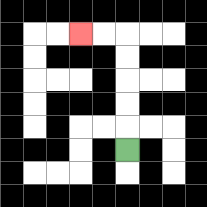{'start': '[5, 6]', 'end': '[3, 1]', 'path_directions': 'U,U,U,U,U,L,L', 'path_coordinates': '[[5, 6], [5, 5], [5, 4], [5, 3], [5, 2], [5, 1], [4, 1], [3, 1]]'}